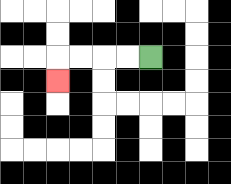{'start': '[6, 2]', 'end': '[2, 3]', 'path_directions': 'L,L,L,L,D', 'path_coordinates': '[[6, 2], [5, 2], [4, 2], [3, 2], [2, 2], [2, 3]]'}